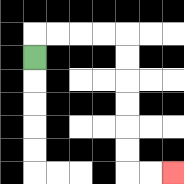{'start': '[1, 2]', 'end': '[7, 7]', 'path_directions': 'U,R,R,R,R,D,D,D,D,D,D,R,R', 'path_coordinates': '[[1, 2], [1, 1], [2, 1], [3, 1], [4, 1], [5, 1], [5, 2], [5, 3], [5, 4], [5, 5], [5, 6], [5, 7], [6, 7], [7, 7]]'}